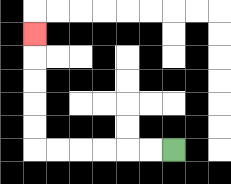{'start': '[7, 6]', 'end': '[1, 1]', 'path_directions': 'L,L,L,L,L,L,U,U,U,U,U', 'path_coordinates': '[[7, 6], [6, 6], [5, 6], [4, 6], [3, 6], [2, 6], [1, 6], [1, 5], [1, 4], [1, 3], [1, 2], [1, 1]]'}